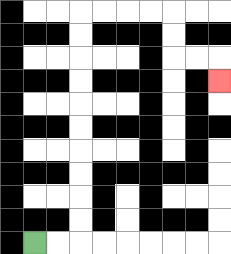{'start': '[1, 10]', 'end': '[9, 3]', 'path_directions': 'R,R,U,U,U,U,U,U,U,U,U,U,R,R,R,R,D,D,R,R,D', 'path_coordinates': '[[1, 10], [2, 10], [3, 10], [3, 9], [3, 8], [3, 7], [3, 6], [3, 5], [3, 4], [3, 3], [3, 2], [3, 1], [3, 0], [4, 0], [5, 0], [6, 0], [7, 0], [7, 1], [7, 2], [8, 2], [9, 2], [9, 3]]'}